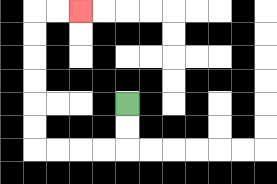{'start': '[5, 4]', 'end': '[3, 0]', 'path_directions': 'D,D,L,L,L,L,U,U,U,U,U,U,R,R', 'path_coordinates': '[[5, 4], [5, 5], [5, 6], [4, 6], [3, 6], [2, 6], [1, 6], [1, 5], [1, 4], [1, 3], [1, 2], [1, 1], [1, 0], [2, 0], [3, 0]]'}